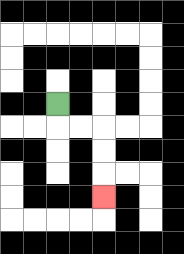{'start': '[2, 4]', 'end': '[4, 8]', 'path_directions': 'D,R,R,D,D,D', 'path_coordinates': '[[2, 4], [2, 5], [3, 5], [4, 5], [4, 6], [4, 7], [4, 8]]'}